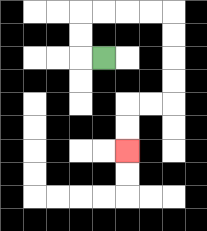{'start': '[4, 2]', 'end': '[5, 6]', 'path_directions': 'L,U,U,R,R,R,R,D,D,D,D,L,L,D,D', 'path_coordinates': '[[4, 2], [3, 2], [3, 1], [3, 0], [4, 0], [5, 0], [6, 0], [7, 0], [7, 1], [7, 2], [7, 3], [7, 4], [6, 4], [5, 4], [5, 5], [5, 6]]'}